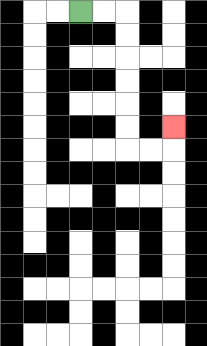{'start': '[3, 0]', 'end': '[7, 5]', 'path_directions': 'R,R,D,D,D,D,D,D,R,R,U', 'path_coordinates': '[[3, 0], [4, 0], [5, 0], [5, 1], [5, 2], [5, 3], [5, 4], [5, 5], [5, 6], [6, 6], [7, 6], [7, 5]]'}